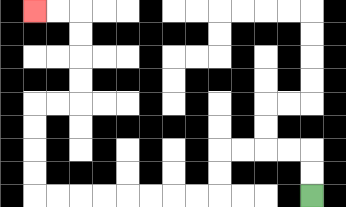{'start': '[13, 8]', 'end': '[1, 0]', 'path_directions': 'U,U,L,L,L,L,D,D,L,L,L,L,L,L,L,L,U,U,U,U,R,R,U,U,U,U,L,L', 'path_coordinates': '[[13, 8], [13, 7], [13, 6], [12, 6], [11, 6], [10, 6], [9, 6], [9, 7], [9, 8], [8, 8], [7, 8], [6, 8], [5, 8], [4, 8], [3, 8], [2, 8], [1, 8], [1, 7], [1, 6], [1, 5], [1, 4], [2, 4], [3, 4], [3, 3], [3, 2], [3, 1], [3, 0], [2, 0], [1, 0]]'}